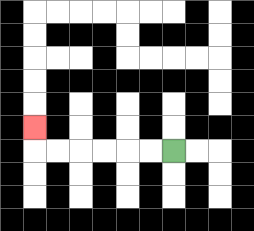{'start': '[7, 6]', 'end': '[1, 5]', 'path_directions': 'L,L,L,L,L,L,U', 'path_coordinates': '[[7, 6], [6, 6], [5, 6], [4, 6], [3, 6], [2, 6], [1, 6], [1, 5]]'}